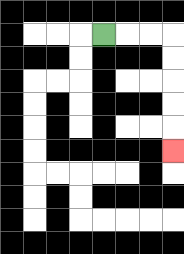{'start': '[4, 1]', 'end': '[7, 6]', 'path_directions': 'R,R,R,D,D,D,D,D', 'path_coordinates': '[[4, 1], [5, 1], [6, 1], [7, 1], [7, 2], [7, 3], [7, 4], [7, 5], [7, 6]]'}